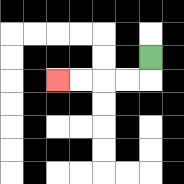{'start': '[6, 2]', 'end': '[2, 3]', 'path_directions': 'D,L,L,L,L', 'path_coordinates': '[[6, 2], [6, 3], [5, 3], [4, 3], [3, 3], [2, 3]]'}